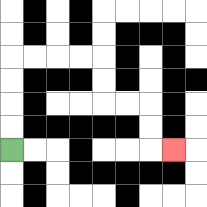{'start': '[0, 6]', 'end': '[7, 6]', 'path_directions': 'U,U,U,U,R,R,R,R,D,D,R,R,D,D,R', 'path_coordinates': '[[0, 6], [0, 5], [0, 4], [0, 3], [0, 2], [1, 2], [2, 2], [3, 2], [4, 2], [4, 3], [4, 4], [5, 4], [6, 4], [6, 5], [6, 6], [7, 6]]'}